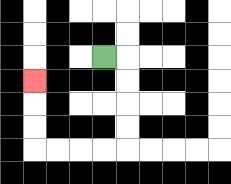{'start': '[4, 2]', 'end': '[1, 3]', 'path_directions': 'R,D,D,D,D,L,L,L,L,U,U,U', 'path_coordinates': '[[4, 2], [5, 2], [5, 3], [5, 4], [5, 5], [5, 6], [4, 6], [3, 6], [2, 6], [1, 6], [1, 5], [1, 4], [1, 3]]'}